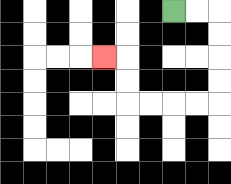{'start': '[7, 0]', 'end': '[4, 2]', 'path_directions': 'R,R,D,D,D,D,L,L,L,L,U,U,L', 'path_coordinates': '[[7, 0], [8, 0], [9, 0], [9, 1], [9, 2], [9, 3], [9, 4], [8, 4], [7, 4], [6, 4], [5, 4], [5, 3], [5, 2], [4, 2]]'}